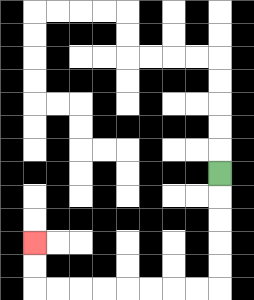{'start': '[9, 7]', 'end': '[1, 10]', 'path_directions': 'D,D,D,D,D,L,L,L,L,L,L,L,L,U,U', 'path_coordinates': '[[9, 7], [9, 8], [9, 9], [9, 10], [9, 11], [9, 12], [8, 12], [7, 12], [6, 12], [5, 12], [4, 12], [3, 12], [2, 12], [1, 12], [1, 11], [1, 10]]'}